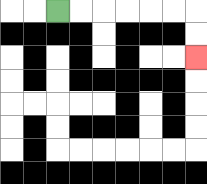{'start': '[2, 0]', 'end': '[8, 2]', 'path_directions': 'R,R,R,R,R,R,D,D', 'path_coordinates': '[[2, 0], [3, 0], [4, 0], [5, 0], [6, 0], [7, 0], [8, 0], [8, 1], [8, 2]]'}